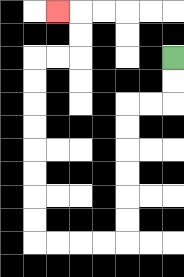{'start': '[7, 2]', 'end': '[2, 0]', 'path_directions': 'D,D,L,L,D,D,D,D,D,D,L,L,L,L,U,U,U,U,U,U,U,U,R,R,U,U,L', 'path_coordinates': '[[7, 2], [7, 3], [7, 4], [6, 4], [5, 4], [5, 5], [5, 6], [5, 7], [5, 8], [5, 9], [5, 10], [4, 10], [3, 10], [2, 10], [1, 10], [1, 9], [1, 8], [1, 7], [1, 6], [1, 5], [1, 4], [1, 3], [1, 2], [2, 2], [3, 2], [3, 1], [3, 0], [2, 0]]'}